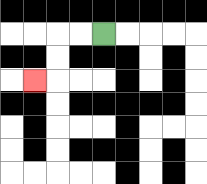{'start': '[4, 1]', 'end': '[1, 3]', 'path_directions': 'L,L,D,D,L', 'path_coordinates': '[[4, 1], [3, 1], [2, 1], [2, 2], [2, 3], [1, 3]]'}